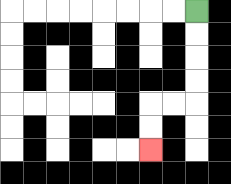{'start': '[8, 0]', 'end': '[6, 6]', 'path_directions': 'D,D,D,D,L,L,D,D', 'path_coordinates': '[[8, 0], [8, 1], [8, 2], [8, 3], [8, 4], [7, 4], [6, 4], [6, 5], [6, 6]]'}